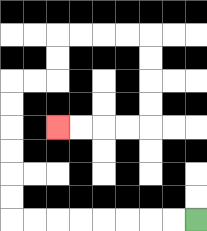{'start': '[8, 9]', 'end': '[2, 5]', 'path_directions': 'L,L,L,L,L,L,L,L,U,U,U,U,U,U,R,R,U,U,R,R,R,R,D,D,D,D,L,L,L,L', 'path_coordinates': '[[8, 9], [7, 9], [6, 9], [5, 9], [4, 9], [3, 9], [2, 9], [1, 9], [0, 9], [0, 8], [0, 7], [0, 6], [0, 5], [0, 4], [0, 3], [1, 3], [2, 3], [2, 2], [2, 1], [3, 1], [4, 1], [5, 1], [6, 1], [6, 2], [6, 3], [6, 4], [6, 5], [5, 5], [4, 5], [3, 5], [2, 5]]'}